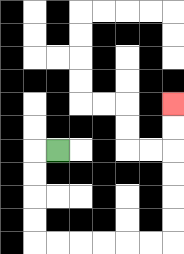{'start': '[2, 6]', 'end': '[7, 4]', 'path_directions': 'L,D,D,D,D,R,R,R,R,R,R,U,U,U,U,U,U', 'path_coordinates': '[[2, 6], [1, 6], [1, 7], [1, 8], [1, 9], [1, 10], [2, 10], [3, 10], [4, 10], [5, 10], [6, 10], [7, 10], [7, 9], [7, 8], [7, 7], [7, 6], [7, 5], [7, 4]]'}